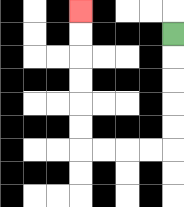{'start': '[7, 1]', 'end': '[3, 0]', 'path_directions': 'D,D,D,D,D,L,L,L,L,U,U,U,U,U,U', 'path_coordinates': '[[7, 1], [7, 2], [7, 3], [7, 4], [7, 5], [7, 6], [6, 6], [5, 6], [4, 6], [3, 6], [3, 5], [3, 4], [3, 3], [3, 2], [3, 1], [3, 0]]'}